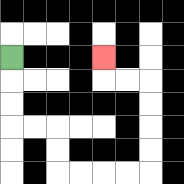{'start': '[0, 2]', 'end': '[4, 2]', 'path_directions': 'D,D,D,R,R,D,D,R,R,R,R,U,U,U,U,L,L,U', 'path_coordinates': '[[0, 2], [0, 3], [0, 4], [0, 5], [1, 5], [2, 5], [2, 6], [2, 7], [3, 7], [4, 7], [5, 7], [6, 7], [6, 6], [6, 5], [6, 4], [6, 3], [5, 3], [4, 3], [4, 2]]'}